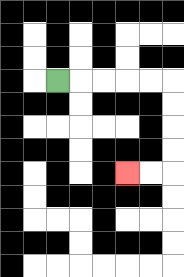{'start': '[2, 3]', 'end': '[5, 7]', 'path_directions': 'R,R,R,R,R,D,D,D,D,L,L', 'path_coordinates': '[[2, 3], [3, 3], [4, 3], [5, 3], [6, 3], [7, 3], [7, 4], [7, 5], [7, 6], [7, 7], [6, 7], [5, 7]]'}